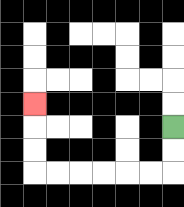{'start': '[7, 5]', 'end': '[1, 4]', 'path_directions': 'D,D,L,L,L,L,L,L,U,U,U', 'path_coordinates': '[[7, 5], [7, 6], [7, 7], [6, 7], [5, 7], [4, 7], [3, 7], [2, 7], [1, 7], [1, 6], [1, 5], [1, 4]]'}